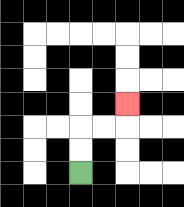{'start': '[3, 7]', 'end': '[5, 4]', 'path_directions': 'U,U,R,R,U', 'path_coordinates': '[[3, 7], [3, 6], [3, 5], [4, 5], [5, 5], [5, 4]]'}